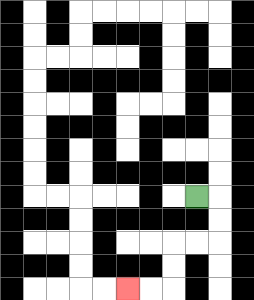{'start': '[8, 8]', 'end': '[5, 12]', 'path_directions': 'R,D,D,L,L,D,D,L,L', 'path_coordinates': '[[8, 8], [9, 8], [9, 9], [9, 10], [8, 10], [7, 10], [7, 11], [7, 12], [6, 12], [5, 12]]'}